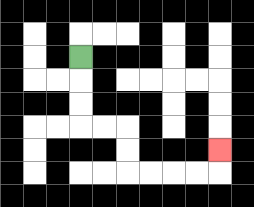{'start': '[3, 2]', 'end': '[9, 6]', 'path_directions': 'D,D,D,R,R,D,D,R,R,R,R,U', 'path_coordinates': '[[3, 2], [3, 3], [3, 4], [3, 5], [4, 5], [5, 5], [5, 6], [5, 7], [6, 7], [7, 7], [8, 7], [9, 7], [9, 6]]'}